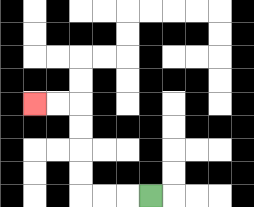{'start': '[6, 8]', 'end': '[1, 4]', 'path_directions': 'L,L,L,U,U,U,U,L,L', 'path_coordinates': '[[6, 8], [5, 8], [4, 8], [3, 8], [3, 7], [3, 6], [3, 5], [3, 4], [2, 4], [1, 4]]'}